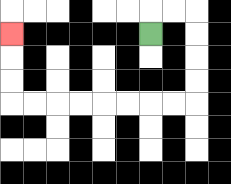{'start': '[6, 1]', 'end': '[0, 1]', 'path_directions': 'U,R,R,D,D,D,D,L,L,L,L,L,L,L,L,U,U,U', 'path_coordinates': '[[6, 1], [6, 0], [7, 0], [8, 0], [8, 1], [8, 2], [8, 3], [8, 4], [7, 4], [6, 4], [5, 4], [4, 4], [3, 4], [2, 4], [1, 4], [0, 4], [0, 3], [0, 2], [0, 1]]'}